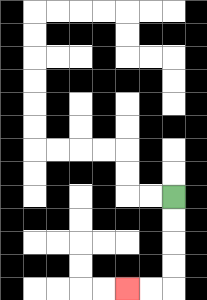{'start': '[7, 8]', 'end': '[5, 12]', 'path_directions': 'D,D,D,D,L,L', 'path_coordinates': '[[7, 8], [7, 9], [7, 10], [7, 11], [7, 12], [6, 12], [5, 12]]'}